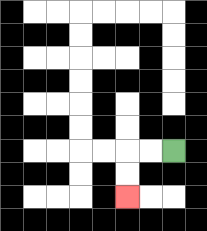{'start': '[7, 6]', 'end': '[5, 8]', 'path_directions': 'L,L,D,D', 'path_coordinates': '[[7, 6], [6, 6], [5, 6], [5, 7], [5, 8]]'}